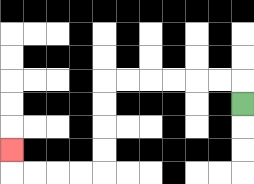{'start': '[10, 4]', 'end': '[0, 6]', 'path_directions': 'U,L,L,L,L,L,L,D,D,D,D,L,L,L,L,U', 'path_coordinates': '[[10, 4], [10, 3], [9, 3], [8, 3], [7, 3], [6, 3], [5, 3], [4, 3], [4, 4], [4, 5], [4, 6], [4, 7], [3, 7], [2, 7], [1, 7], [0, 7], [0, 6]]'}